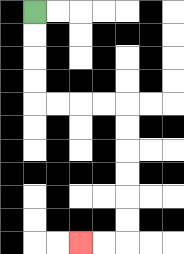{'start': '[1, 0]', 'end': '[3, 10]', 'path_directions': 'D,D,D,D,R,R,R,R,D,D,D,D,D,D,L,L', 'path_coordinates': '[[1, 0], [1, 1], [1, 2], [1, 3], [1, 4], [2, 4], [3, 4], [4, 4], [5, 4], [5, 5], [5, 6], [5, 7], [5, 8], [5, 9], [5, 10], [4, 10], [3, 10]]'}